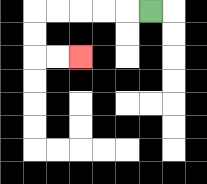{'start': '[6, 0]', 'end': '[3, 2]', 'path_directions': 'L,L,L,L,L,D,D,R,R', 'path_coordinates': '[[6, 0], [5, 0], [4, 0], [3, 0], [2, 0], [1, 0], [1, 1], [1, 2], [2, 2], [3, 2]]'}